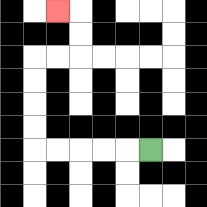{'start': '[6, 6]', 'end': '[2, 0]', 'path_directions': 'L,L,L,L,L,U,U,U,U,R,R,U,U,L', 'path_coordinates': '[[6, 6], [5, 6], [4, 6], [3, 6], [2, 6], [1, 6], [1, 5], [1, 4], [1, 3], [1, 2], [2, 2], [3, 2], [3, 1], [3, 0], [2, 0]]'}